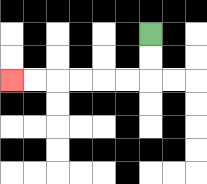{'start': '[6, 1]', 'end': '[0, 3]', 'path_directions': 'D,D,L,L,L,L,L,L', 'path_coordinates': '[[6, 1], [6, 2], [6, 3], [5, 3], [4, 3], [3, 3], [2, 3], [1, 3], [0, 3]]'}